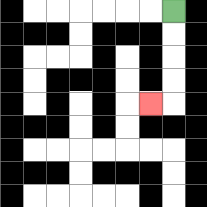{'start': '[7, 0]', 'end': '[6, 4]', 'path_directions': 'D,D,D,D,L', 'path_coordinates': '[[7, 0], [7, 1], [7, 2], [7, 3], [7, 4], [6, 4]]'}